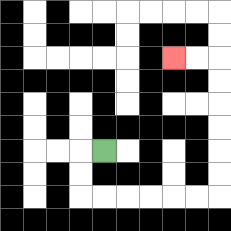{'start': '[4, 6]', 'end': '[7, 2]', 'path_directions': 'L,D,D,R,R,R,R,R,R,U,U,U,U,U,U,L,L', 'path_coordinates': '[[4, 6], [3, 6], [3, 7], [3, 8], [4, 8], [5, 8], [6, 8], [7, 8], [8, 8], [9, 8], [9, 7], [9, 6], [9, 5], [9, 4], [9, 3], [9, 2], [8, 2], [7, 2]]'}